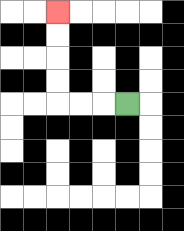{'start': '[5, 4]', 'end': '[2, 0]', 'path_directions': 'L,L,L,U,U,U,U', 'path_coordinates': '[[5, 4], [4, 4], [3, 4], [2, 4], [2, 3], [2, 2], [2, 1], [2, 0]]'}